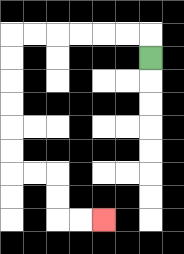{'start': '[6, 2]', 'end': '[4, 9]', 'path_directions': 'U,L,L,L,L,L,L,D,D,D,D,D,D,R,R,D,D,R,R', 'path_coordinates': '[[6, 2], [6, 1], [5, 1], [4, 1], [3, 1], [2, 1], [1, 1], [0, 1], [0, 2], [0, 3], [0, 4], [0, 5], [0, 6], [0, 7], [1, 7], [2, 7], [2, 8], [2, 9], [3, 9], [4, 9]]'}